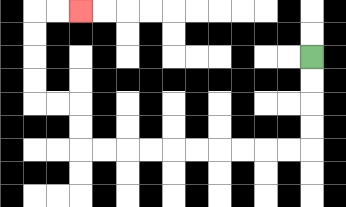{'start': '[13, 2]', 'end': '[3, 0]', 'path_directions': 'D,D,D,D,L,L,L,L,L,L,L,L,L,L,U,U,L,L,U,U,U,U,R,R', 'path_coordinates': '[[13, 2], [13, 3], [13, 4], [13, 5], [13, 6], [12, 6], [11, 6], [10, 6], [9, 6], [8, 6], [7, 6], [6, 6], [5, 6], [4, 6], [3, 6], [3, 5], [3, 4], [2, 4], [1, 4], [1, 3], [1, 2], [1, 1], [1, 0], [2, 0], [3, 0]]'}